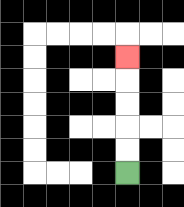{'start': '[5, 7]', 'end': '[5, 2]', 'path_directions': 'U,U,U,U,U', 'path_coordinates': '[[5, 7], [5, 6], [5, 5], [5, 4], [5, 3], [5, 2]]'}